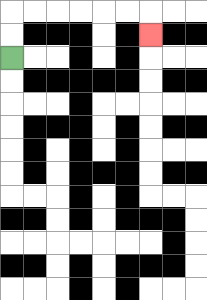{'start': '[0, 2]', 'end': '[6, 1]', 'path_directions': 'U,U,R,R,R,R,R,R,D', 'path_coordinates': '[[0, 2], [0, 1], [0, 0], [1, 0], [2, 0], [3, 0], [4, 0], [5, 0], [6, 0], [6, 1]]'}